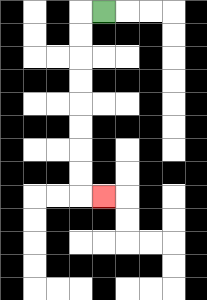{'start': '[4, 0]', 'end': '[4, 8]', 'path_directions': 'L,D,D,D,D,D,D,D,D,R', 'path_coordinates': '[[4, 0], [3, 0], [3, 1], [3, 2], [3, 3], [3, 4], [3, 5], [3, 6], [3, 7], [3, 8], [4, 8]]'}